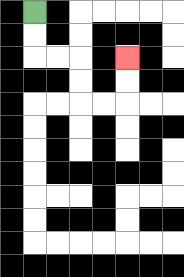{'start': '[1, 0]', 'end': '[5, 2]', 'path_directions': 'D,D,R,R,D,D,R,R,U,U', 'path_coordinates': '[[1, 0], [1, 1], [1, 2], [2, 2], [3, 2], [3, 3], [3, 4], [4, 4], [5, 4], [5, 3], [5, 2]]'}